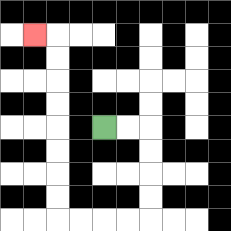{'start': '[4, 5]', 'end': '[1, 1]', 'path_directions': 'R,R,D,D,D,D,L,L,L,L,U,U,U,U,U,U,U,U,L', 'path_coordinates': '[[4, 5], [5, 5], [6, 5], [6, 6], [6, 7], [6, 8], [6, 9], [5, 9], [4, 9], [3, 9], [2, 9], [2, 8], [2, 7], [2, 6], [2, 5], [2, 4], [2, 3], [2, 2], [2, 1], [1, 1]]'}